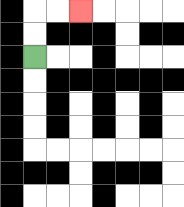{'start': '[1, 2]', 'end': '[3, 0]', 'path_directions': 'U,U,R,R', 'path_coordinates': '[[1, 2], [1, 1], [1, 0], [2, 0], [3, 0]]'}